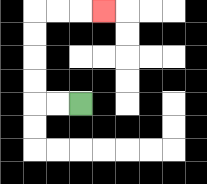{'start': '[3, 4]', 'end': '[4, 0]', 'path_directions': 'L,L,U,U,U,U,R,R,R', 'path_coordinates': '[[3, 4], [2, 4], [1, 4], [1, 3], [1, 2], [1, 1], [1, 0], [2, 0], [3, 0], [4, 0]]'}